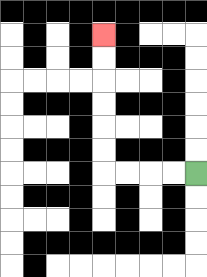{'start': '[8, 7]', 'end': '[4, 1]', 'path_directions': 'L,L,L,L,U,U,U,U,U,U', 'path_coordinates': '[[8, 7], [7, 7], [6, 7], [5, 7], [4, 7], [4, 6], [4, 5], [4, 4], [4, 3], [4, 2], [4, 1]]'}